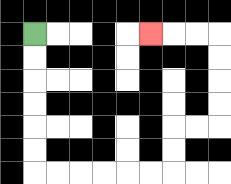{'start': '[1, 1]', 'end': '[6, 1]', 'path_directions': 'D,D,D,D,D,D,R,R,R,R,R,R,U,U,R,R,U,U,U,U,L,L,L', 'path_coordinates': '[[1, 1], [1, 2], [1, 3], [1, 4], [1, 5], [1, 6], [1, 7], [2, 7], [3, 7], [4, 7], [5, 7], [6, 7], [7, 7], [7, 6], [7, 5], [8, 5], [9, 5], [9, 4], [9, 3], [9, 2], [9, 1], [8, 1], [7, 1], [6, 1]]'}